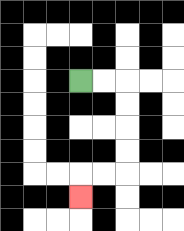{'start': '[3, 3]', 'end': '[3, 8]', 'path_directions': 'R,R,D,D,D,D,L,L,D', 'path_coordinates': '[[3, 3], [4, 3], [5, 3], [5, 4], [5, 5], [5, 6], [5, 7], [4, 7], [3, 7], [3, 8]]'}